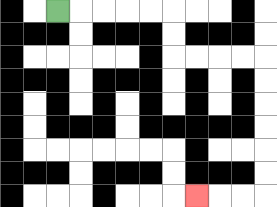{'start': '[2, 0]', 'end': '[8, 8]', 'path_directions': 'R,R,R,R,R,D,D,R,R,R,R,D,D,D,D,D,D,L,L,L', 'path_coordinates': '[[2, 0], [3, 0], [4, 0], [5, 0], [6, 0], [7, 0], [7, 1], [7, 2], [8, 2], [9, 2], [10, 2], [11, 2], [11, 3], [11, 4], [11, 5], [11, 6], [11, 7], [11, 8], [10, 8], [9, 8], [8, 8]]'}